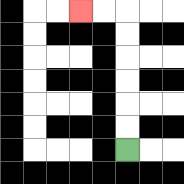{'start': '[5, 6]', 'end': '[3, 0]', 'path_directions': 'U,U,U,U,U,U,L,L', 'path_coordinates': '[[5, 6], [5, 5], [5, 4], [5, 3], [5, 2], [5, 1], [5, 0], [4, 0], [3, 0]]'}